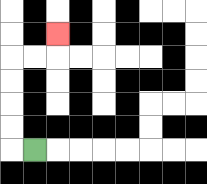{'start': '[1, 6]', 'end': '[2, 1]', 'path_directions': 'L,U,U,U,U,R,R,U', 'path_coordinates': '[[1, 6], [0, 6], [0, 5], [0, 4], [0, 3], [0, 2], [1, 2], [2, 2], [2, 1]]'}